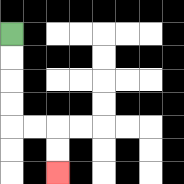{'start': '[0, 1]', 'end': '[2, 7]', 'path_directions': 'D,D,D,D,R,R,D,D', 'path_coordinates': '[[0, 1], [0, 2], [0, 3], [0, 4], [0, 5], [1, 5], [2, 5], [2, 6], [2, 7]]'}